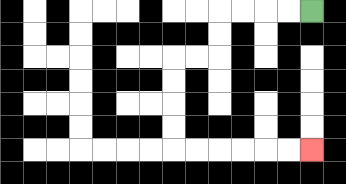{'start': '[13, 0]', 'end': '[13, 6]', 'path_directions': 'L,L,L,L,D,D,L,L,D,D,D,D,R,R,R,R,R,R', 'path_coordinates': '[[13, 0], [12, 0], [11, 0], [10, 0], [9, 0], [9, 1], [9, 2], [8, 2], [7, 2], [7, 3], [7, 4], [7, 5], [7, 6], [8, 6], [9, 6], [10, 6], [11, 6], [12, 6], [13, 6]]'}